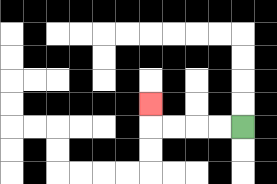{'start': '[10, 5]', 'end': '[6, 4]', 'path_directions': 'L,L,L,L,U', 'path_coordinates': '[[10, 5], [9, 5], [8, 5], [7, 5], [6, 5], [6, 4]]'}